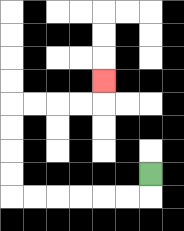{'start': '[6, 7]', 'end': '[4, 3]', 'path_directions': 'D,L,L,L,L,L,L,U,U,U,U,R,R,R,R,U', 'path_coordinates': '[[6, 7], [6, 8], [5, 8], [4, 8], [3, 8], [2, 8], [1, 8], [0, 8], [0, 7], [0, 6], [0, 5], [0, 4], [1, 4], [2, 4], [3, 4], [4, 4], [4, 3]]'}